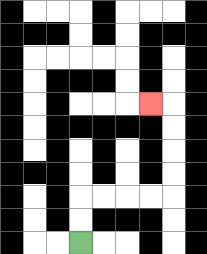{'start': '[3, 10]', 'end': '[6, 4]', 'path_directions': 'U,U,R,R,R,R,U,U,U,U,L', 'path_coordinates': '[[3, 10], [3, 9], [3, 8], [4, 8], [5, 8], [6, 8], [7, 8], [7, 7], [7, 6], [7, 5], [7, 4], [6, 4]]'}